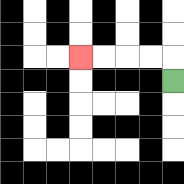{'start': '[7, 3]', 'end': '[3, 2]', 'path_directions': 'U,L,L,L,L', 'path_coordinates': '[[7, 3], [7, 2], [6, 2], [5, 2], [4, 2], [3, 2]]'}